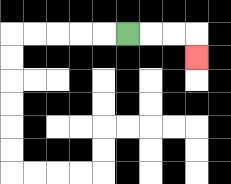{'start': '[5, 1]', 'end': '[8, 2]', 'path_directions': 'R,R,R,D', 'path_coordinates': '[[5, 1], [6, 1], [7, 1], [8, 1], [8, 2]]'}